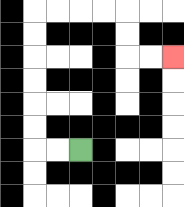{'start': '[3, 6]', 'end': '[7, 2]', 'path_directions': 'L,L,U,U,U,U,U,U,R,R,R,R,D,D,R,R', 'path_coordinates': '[[3, 6], [2, 6], [1, 6], [1, 5], [1, 4], [1, 3], [1, 2], [1, 1], [1, 0], [2, 0], [3, 0], [4, 0], [5, 0], [5, 1], [5, 2], [6, 2], [7, 2]]'}